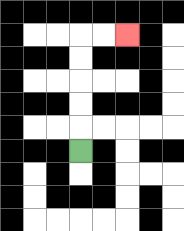{'start': '[3, 6]', 'end': '[5, 1]', 'path_directions': 'U,U,U,U,U,R,R', 'path_coordinates': '[[3, 6], [3, 5], [3, 4], [3, 3], [3, 2], [3, 1], [4, 1], [5, 1]]'}